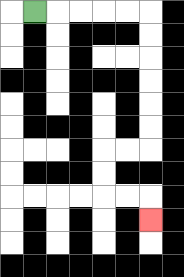{'start': '[1, 0]', 'end': '[6, 9]', 'path_directions': 'R,R,R,R,R,D,D,D,D,D,D,L,L,D,D,R,R,D', 'path_coordinates': '[[1, 0], [2, 0], [3, 0], [4, 0], [5, 0], [6, 0], [6, 1], [6, 2], [6, 3], [6, 4], [6, 5], [6, 6], [5, 6], [4, 6], [4, 7], [4, 8], [5, 8], [6, 8], [6, 9]]'}